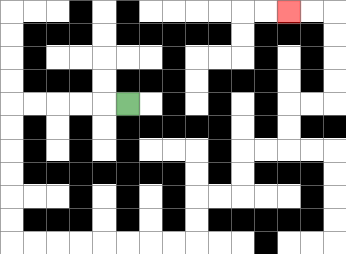{'start': '[5, 4]', 'end': '[12, 0]', 'path_directions': 'L,L,L,L,L,D,D,D,D,D,D,R,R,R,R,R,R,R,R,U,U,R,R,U,U,R,R,U,U,R,R,U,U,U,U,L,L', 'path_coordinates': '[[5, 4], [4, 4], [3, 4], [2, 4], [1, 4], [0, 4], [0, 5], [0, 6], [0, 7], [0, 8], [0, 9], [0, 10], [1, 10], [2, 10], [3, 10], [4, 10], [5, 10], [6, 10], [7, 10], [8, 10], [8, 9], [8, 8], [9, 8], [10, 8], [10, 7], [10, 6], [11, 6], [12, 6], [12, 5], [12, 4], [13, 4], [14, 4], [14, 3], [14, 2], [14, 1], [14, 0], [13, 0], [12, 0]]'}